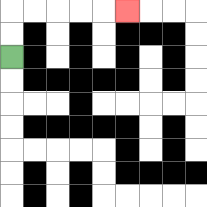{'start': '[0, 2]', 'end': '[5, 0]', 'path_directions': 'U,U,R,R,R,R,R', 'path_coordinates': '[[0, 2], [0, 1], [0, 0], [1, 0], [2, 0], [3, 0], [4, 0], [5, 0]]'}